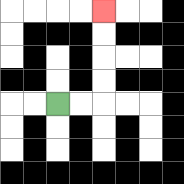{'start': '[2, 4]', 'end': '[4, 0]', 'path_directions': 'R,R,U,U,U,U', 'path_coordinates': '[[2, 4], [3, 4], [4, 4], [4, 3], [4, 2], [4, 1], [4, 0]]'}